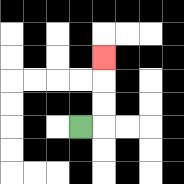{'start': '[3, 5]', 'end': '[4, 2]', 'path_directions': 'R,U,U,U', 'path_coordinates': '[[3, 5], [4, 5], [4, 4], [4, 3], [4, 2]]'}